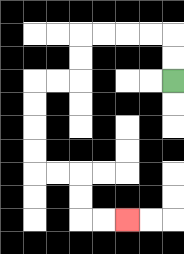{'start': '[7, 3]', 'end': '[5, 9]', 'path_directions': 'U,U,L,L,L,L,D,D,L,L,D,D,D,D,R,R,D,D,R,R', 'path_coordinates': '[[7, 3], [7, 2], [7, 1], [6, 1], [5, 1], [4, 1], [3, 1], [3, 2], [3, 3], [2, 3], [1, 3], [1, 4], [1, 5], [1, 6], [1, 7], [2, 7], [3, 7], [3, 8], [3, 9], [4, 9], [5, 9]]'}